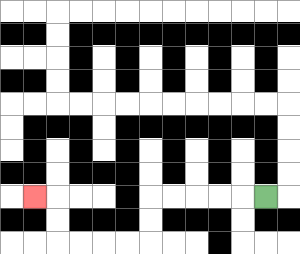{'start': '[11, 8]', 'end': '[1, 8]', 'path_directions': 'L,L,L,L,L,D,D,L,L,L,L,U,U,L', 'path_coordinates': '[[11, 8], [10, 8], [9, 8], [8, 8], [7, 8], [6, 8], [6, 9], [6, 10], [5, 10], [4, 10], [3, 10], [2, 10], [2, 9], [2, 8], [1, 8]]'}